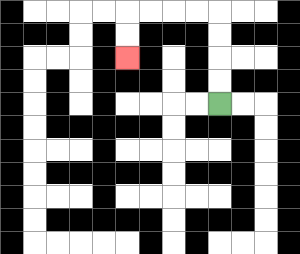{'start': '[9, 4]', 'end': '[5, 2]', 'path_directions': 'U,U,U,U,L,L,L,L,D,D', 'path_coordinates': '[[9, 4], [9, 3], [9, 2], [9, 1], [9, 0], [8, 0], [7, 0], [6, 0], [5, 0], [5, 1], [5, 2]]'}